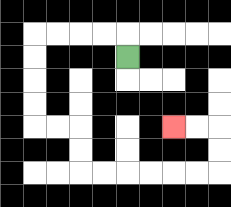{'start': '[5, 2]', 'end': '[7, 5]', 'path_directions': 'U,L,L,L,L,D,D,D,D,R,R,D,D,R,R,R,R,R,R,U,U,L,L', 'path_coordinates': '[[5, 2], [5, 1], [4, 1], [3, 1], [2, 1], [1, 1], [1, 2], [1, 3], [1, 4], [1, 5], [2, 5], [3, 5], [3, 6], [3, 7], [4, 7], [5, 7], [6, 7], [7, 7], [8, 7], [9, 7], [9, 6], [9, 5], [8, 5], [7, 5]]'}